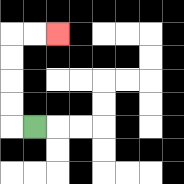{'start': '[1, 5]', 'end': '[2, 1]', 'path_directions': 'L,U,U,U,U,R,R', 'path_coordinates': '[[1, 5], [0, 5], [0, 4], [0, 3], [0, 2], [0, 1], [1, 1], [2, 1]]'}